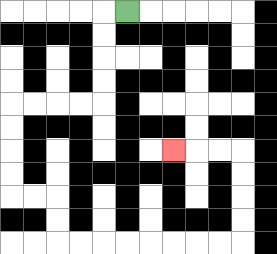{'start': '[5, 0]', 'end': '[7, 6]', 'path_directions': 'L,D,D,D,D,L,L,L,L,D,D,D,D,R,R,D,D,R,R,R,R,R,R,R,R,U,U,U,U,L,L,L', 'path_coordinates': '[[5, 0], [4, 0], [4, 1], [4, 2], [4, 3], [4, 4], [3, 4], [2, 4], [1, 4], [0, 4], [0, 5], [0, 6], [0, 7], [0, 8], [1, 8], [2, 8], [2, 9], [2, 10], [3, 10], [4, 10], [5, 10], [6, 10], [7, 10], [8, 10], [9, 10], [10, 10], [10, 9], [10, 8], [10, 7], [10, 6], [9, 6], [8, 6], [7, 6]]'}